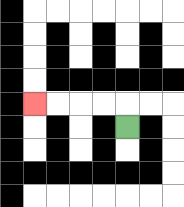{'start': '[5, 5]', 'end': '[1, 4]', 'path_directions': 'U,L,L,L,L', 'path_coordinates': '[[5, 5], [5, 4], [4, 4], [3, 4], [2, 4], [1, 4]]'}